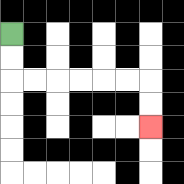{'start': '[0, 1]', 'end': '[6, 5]', 'path_directions': 'D,D,R,R,R,R,R,R,D,D', 'path_coordinates': '[[0, 1], [0, 2], [0, 3], [1, 3], [2, 3], [3, 3], [4, 3], [5, 3], [6, 3], [6, 4], [6, 5]]'}